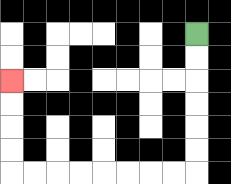{'start': '[8, 1]', 'end': '[0, 3]', 'path_directions': 'D,D,D,D,D,D,L,L,L,L,L,L,L,L,U,U,U,U', 'path_coordinates': '[[8, 1], [8, 2], [8, 3], [8, 4], [8, 5], [8, 6], [8, 7], [7, 7], [6, 7], [5, 7], [4, 7], [3, 7], [2, 7], [1, 7], [0, 7], [0, 6], [0, 5], [0, 4], [0, 3]]'}